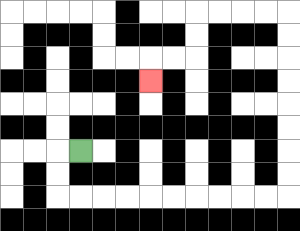{'start': '[3, 6]', 'end': '[6, 3]', 'path_directions': 'L,D,D,R,R,R,R,R,R,R,R,R,R,U,U,U,U,U,U,U,U,L,L,L,L,D,D,L,L,D', 'path_coordinates': '[[3, 6], [2, 6], [2, 7], [2, 8], [3, 8], [4, 8], [5, 8], [6, 8], [7, 8], [8, 8], [9, 8], [10, 8], [11, 8], [12, 8], [12, 7], [12, 6], [12, 5], [12, 4], [12, 3], [12, 2], [12, 1], [12, 0], [11, 0], [10, 0], [9, 0], [8, 0], [8, 1], [8, 2], [7, 2], [6, 2], [6, 3]]'}